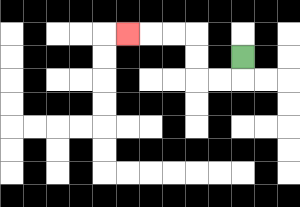{'start': '[10, 2]', 'end': '[5, 1]', 'path_directions': 'D,L,L,U,U,L,L,L', 'path_coordinates': '[[10, 2], [10, 3], [9, 3], [8, 3], [8, 2], [8, 1], [7, 1], [6, 1], [5, 1]]'}